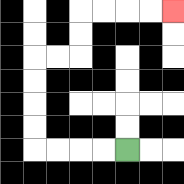{'start': '[5, 6]', 'end': '[7, 0]', 'path_directions': 'L,L,L,L,U,U,U,U,R,R,U,U,R,R,R,R', 'path_coordinates': '[[5, 6], [4, 6], [3, 6], [2, 6], [1, 6], [1, 5], [1, 4], [1, 3], [1, 2], [2, 2], [3, 2], [3, 1], [3, 0], [4, 0], [5, 0], [6, 0], [7, 0]]'}